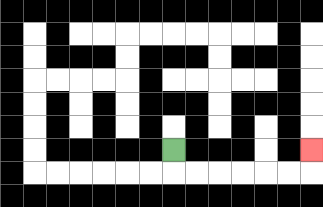{'start': '[7, 6]', 'end': '[13, 6]', 'path_directions': 'D,R,R,R,R,R,R,U', 'path_coordinates': '[[7, 6], [7, 7], [8, 7], [9, 7], [10, 7], [11, 7], [12, 7], [13, 7], [13, 6]]'}